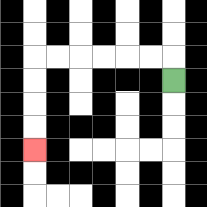{'start': '[7, 3]', 'end': '[1, 6]', 'path_directions': 'U,L,L,L,L,L,L,D,D,D,D', 'path_coordinates': '[[7, 3], [7, 2], [6, 2], [5, 2], [4, 2], [3, 2], [2, 2], [1, 2], [1, 3], [1, 4], [1, 5], [1, 6]]'}